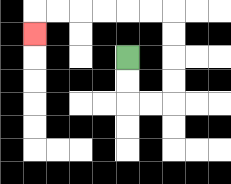{'start': '[5, 2]', 'end': '[1, 1]', 'path_directions': 'D,D,R,R,U,U,U,U,L,L,L,L,L,L,D', 'path_coordinates': '[[5, 2], [5, 3], [5, 4], [6, 4], [7, 4], [7, 3], [7, 2], [7, 1], [7, 0], [6, 0], [5, 0], [4, 0], [3, 0], [2, 0], [1, 0], [1, 1]]'}